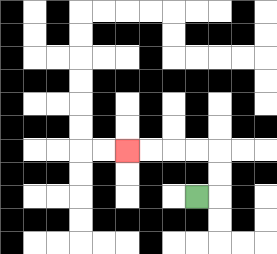{'start': '[8, 8]', 'end': '[5, 6]', 'path_directions': 'R,U,U,L,L,L,L', 'path_coordinates': '[[8, 8], [9, 8], [9, 7], [9, 6], [8, 6], [7, 6], [6, 6], [5, 6]]'}